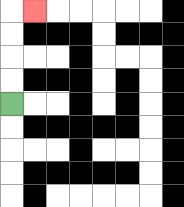{'start': '[0, 4]', 'end': '[1, 0]', 'path_directions': 'U,U,U,U,R', 'path_coordinates': '[[0, 4], [0, 3], [0, 2], [0, 1], [0, 0], [1, 0]]'}